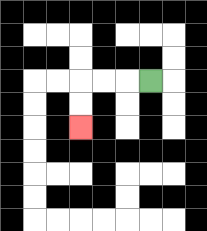{'start': '[6, 3]', 'end': '[3, 5]', 'path_directions': 'L,L,L,D,D', 'path_coordinates': '[[6, 3], [5, 3], [4, 3], [3, 3], [3, 4], [3, 5]]'}